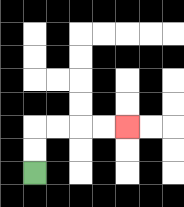{'start': '[1, 7]', 'end': '[5, 5]', 'path_directions': 'U,U,R,R,R,R', 'path_coordinates': '[[1, 7], [1, 6], [1, 5], [2, 5], [3, 5], [4, 5], [5, 5]]'}